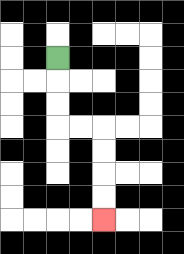{'start': '[2, 2]', 'end': '[4, 9]', 'path_directions': 'D,D,D,R,R,D,D,D,D', 'path_coordinates': '[[2, 2], [2, 3], [2, 4], [2, 5], [3, 5], [4, 5], [4, 6], [4, 7], [4, 8], [4, 9]]'}